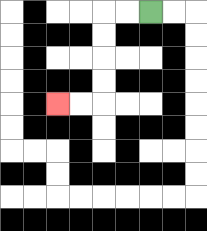{'start': '[6, 0]', 'end': '[2, 4]', 'path_directions': 'L,L,D,D,D,D,L,L', 'path_coordinates': '[[6, 0], [5, 0], [4, 0], [4, 1], [4, 2], [4, 3], [4, 4], [3, 4], [2, 4]]'}